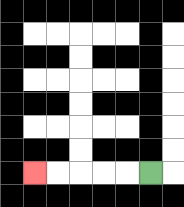{'start': '[6, 7]', 'end': '[1, 7]', 'path_directions': 'L,L,L,L,L', 'path_coordinates': '[[6, 7], [5, 7], [4, 7], [3, 7], [2, 7], [1, 7]]'}